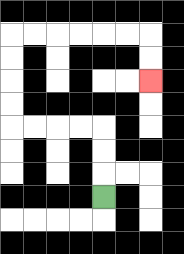{'start': '[4, 8]', 'end': '[6, 3]', 'path_directions': 'U,U,U,L,L,L,L,U,U,U,U,R,R,R,R,R,R,D,D', 'path_coordinates': '[[4, 8], [4, 7], [4, 6], [4, 5], [3, 5], [2, 5], [1, 5], [0, 5], [0, 4], [0, 3], [0, 2], [0, 1], [1, 1], [2, 1], [3, 1], [4, 1], [5, 1], [6, 1], [6, 2], [6, 3]]'}